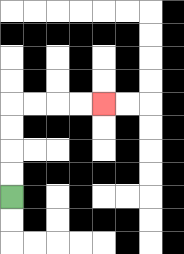{'start': '[0, 8]', 'end': '[4, 4]', 'path_directions': 'U,U,U,U,R,R,R,R', 'path_coordinates': '[[0, 8], [0, 7], [0, 6], [0, 5], [0, 4], [1, 4], [2, 4], [3, 4], [4, 4]]'}